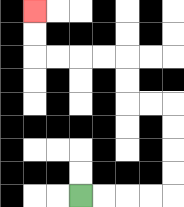{'start': '[3, 8]', 'end': '[1, 0]', 'path_directions': 'R,R,R,R,U,U,U,U,L,L,U,U,L,L,L,L,U,U', 'path_coordinates': '[[3, 8], [4, 8], [5, 8], [6, 8], [7, 8], [7, 7], [7, 6], [7, 5], [7, 4], [6, 4], [5, 4], [5, 3], [5, 2], [4, 2], [3, 2], [2, 2], [1, 2], [1, 1], [1, 0]]'}